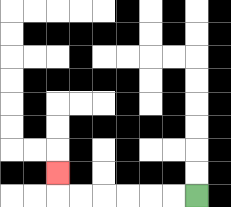{'start': '[8, 8]', 'end': '[2, 7]', 'path_directions': 'L,L,L,L,L,L,U', 'path_coordinates': '[[8, 8], [7, 8], [6, 8], [5, 8], [4, 8], [3, 8], [2, 8], [2, 7]]'}